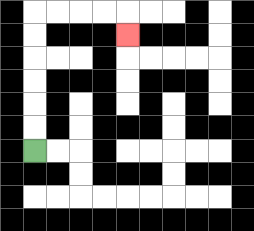{'start': '[1, 6]', 'end': '[5, 1]', 'path_directions': 'U,U,U,U,U,U,R,R,R,R,D', 'path_coordinates': '[[1, 6], [1, 5], [1, 4], [1, 3], [1, 2], [1, 1], [1, 0], [2, 0], [3, 0], [4, 0], [5, 0], [5, 1]]'}